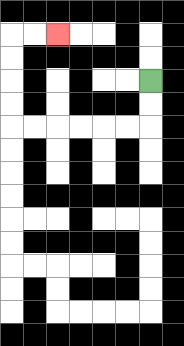{'start': '[6, 3]', 'end': '[2, 1]', 'path_directions': 'D,D,L,L,L,L,L,L,U,U,U,U,R,R', 'path_coordinates': '[[6, 3], [6, 4], [6, 5], [5, 5], [4, 5], [3, 5], [2, 5], [1, 5], [0, 5], [0, 4], [0, 3], [0, 2], [0, 1], [1, 1], [2, 1]]'}